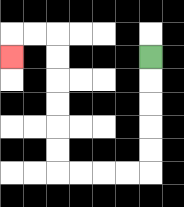{'start': '[6, 2]', 'end': '[0, 2]', 'path_directions': 'D,D,D,D,D,L,L,L,L,U,U,U,U,U,U,L,L,D', 'path_coordinates': '[[6, 2], [6, 3], [6, 4], [6, 5], [6, 6], [6, 7], [5, 7], [4, 7], [3, 7], [2, 7], [2, 6], [2, 5], [2, 4], [2, 3], [2, 2], [2, 1], [1, 1], [0, 1], [0, 2]]'}